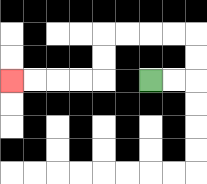{'start': '[6, 3]', 'end': '[0, 3]', 'path_directions': 'R,R,U,U,L,L,L,L,D,D,L,L,L,L', 'path_coordinates': '[[6, 3], [7, 3], [8, 3], [8, 2], [8, 1], [7, 1], [6, 1], [5, 1], [4, 1], [4, 2], [4, 3], [3, 3], [2, 3], [1, 3], [0, 3]]'}